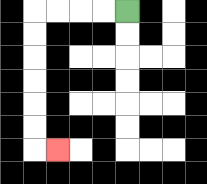{'start': '[5, 0]', 'end': '[2, 6]', 'path_directions': 'L,L,L,L,D,D,D,D,D,D,R', 'path_coordinates': '[[5, 0], [4, 0], [3, 0], [2, 0], [1, 0], [1, 1], [1, 2], [1, 3], [1, 4], [1, 5], [1, 6], [2, 6]]'}